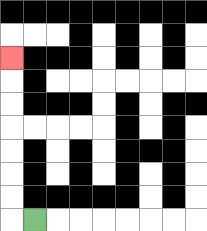{'start': '[1, 9]', 'end': '[0, 2]', 'path_directions': 'L,U,U,U,U,U,U,U', 'path_coordinates': '[[1, 9], [0, 9], [0, 8], [0, 7], [0, 6], [0, 5], [0, 4], [0, 3], [0, 2]]'}